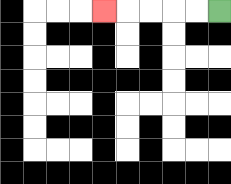{'start': '[9, 0]', 'end': '[4, 0]', 'path_directions': 'L,L,L,L,L', 'path_coordinates': '[[9, 0], [8, 0], [7, 0], [6, 0], [5, 0], [4, 0]]'}